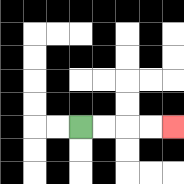{'start': '[3, 5]', 'end': '[7, 5]', 'path_directions': 'R,R,R,R', 'path_coordinates': '[[3, 5], [4, 5], [5, 5], [6, 5], [7, 5]]'}